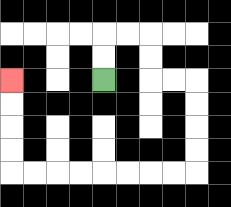{'start': '[4, 3]', 'end': '[0, 3]', 'path_directions': 'U,U,R,R,D,D,R,R,D,D,D,D,L,L,L,L,L,L,L,L,U,U,U,U', 'path_coordinates': '[[4, 3], [4, 2], [4, 1], [5, 1], [6, 1], [6, 2], [6, 3], [7, 3], [8, 3], [8, 4], [8, 5], [8, 6], [8, 7], [7, 7], [6, 7], [5, 7], [4, 7], [3, 7], [2, 7], [1, 7], [0, 7], [0, 6], [0, 5], [0, 4], [0, 3]]'}